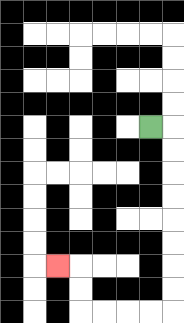{'start': '[6, 5]', 'end': '[2, 11]', 'path_directions': 'R,D,D,D,D,D,D,D,D,L,L,L,L,U,U,L', 'path_coordinates': '[[6, 5], [7, 5], [7, 6], [7, 7], [7, 8], [7, 9], [7, 10], [7, 11], [7, 12], [7, 13], [6, 13], [5, 13], [4, 13], [3, 13], [3, 12], [3, 11], [2, 11]]'}